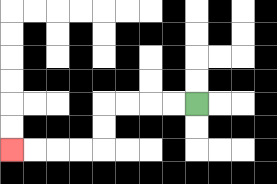{'start': '[8, 4]', 'end': '[0, 6]', 'path_directions': 'L,L,L,L,D,D,L,L,L,L', 'path_coordinates': '[[8, 4], [7, 4], [6, 4], [5, 4], [4, 4], [4, 5], [4, 6], [3, 6], [2, 6], [1, 6], [0, 6]]'}